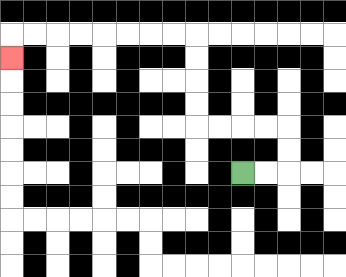{'start': '[10, 7]', 'end': '[0, 2]', 'path_directions': 'R,R,U,U,L,L,L,L,U,U,U,U,L,L,L,L,L,L,L,L,D', 'path_coordinates': '[[10, 7], [11, 7], [12, 7], [12, 6], [12, 5], [11, 5], [10, 5], [9, 5], [8, 5], [8, 4], [8, 3], [8, 2], [8, 1], [7, 1], [6, 1], [5, 1], [4, 1], [3, 1], [2, 1], [1, 1], [0, 1], [0, 2]]'}